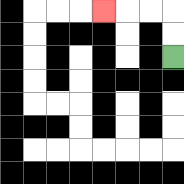{'start': '[7, 2]', 'end': '[4, 0]', 'path_directions': 'U,U,L,L,L', 'path_coordinates': '[[7, 2], [7, 1], [7, 0], [6, 0], [5, 0], [4, 0]]'}